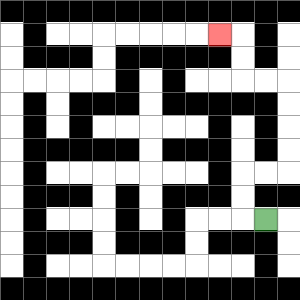{'start': '[11, 9]', 'end': '[9, 1]', 'path_directions': 'L,U,U,R,R,U,U,U,U,L,L,U,U,L', 'path_coordinates': '[[11, 9], [10, 9], [10, 8], [10, 7], [11, 7], [12, 7], [12, 6], [12, 5], [12, 4], [12, 3], [11, 3], [10, 3], [10, 2], [10, 1], [9, 1]]'}